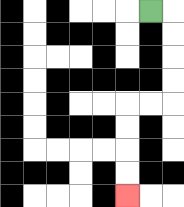{'start': '[6, 0]', 'end': '[5, 8]', 'path_directions': 'R,D,D,D,D,L,L,D,D,D,D', 'path_coordinates': '[[6, 0], [7, 0], [7, 1], [7, 2], [7, 3], [7, 4], [6, 4], [5, 4], [5, 5], [5, 6], [5, 7], [5, 8]]'}